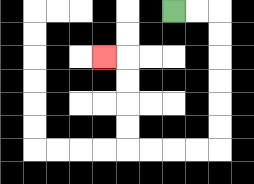{'start': '[7, 0]', 'end': '[4, 2]', 'path_directions': 'R,R,D,D,D,D,D,D,L,L,L,L,U,U,U,U,L', 'path_coordinates': '[[7, 0], [8, 0], [9, 0], [9, 1], [9, 2], [9, 3], [9, 4], [9, 5], [9, 6], [8, 6], [7, 6], [6, 6], [5, 6], [5, 5], [5, 4], [5, 3], [5, 2], [4, 2]]'}